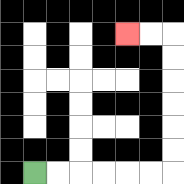{'start': '[1, 7]', 'end': '[5, 1]', 'path_directions': 'R,R,R,R,R,R,U,U,U,U,U,U,L,L', 'path_coordinates': '[[1, 7], [2, 7], [3, 7], [4, 7], [5, 7], [6, 7], [7, 7], [7, 6], [7, 5], [7, 4], [7, 3], [7, 2], [7, 1], [6, 1], [5, 1]]'}